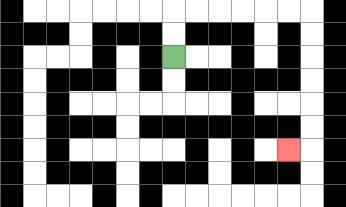{'start': '[7, 2]', 'end': '[12, 6]', 'path_directions': 'U,U,R,R,R,R,R,R,D,D,D,D,D,D,L', 'path_coordinates': '[[7, 2], [7, 1], [7, 0], [8, 0], [9, 0], [10, 0], [11, 0], [12, 0], [13, 0], [13, 1], [13, 2], [13, 3], [13, 4], [13, 5], [13, 6], [12, 6]]'}